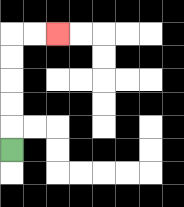{'start': '[0, 6]', 'end': '[2, 1]', 'path_directions': 'U,U,U,U,U,R,R', 'path_coordinates': '[[0, 6], [0, 5], [0, 4], [0, 3], [0, 2], [0, 1], [1, 1], [2, 1]]'}